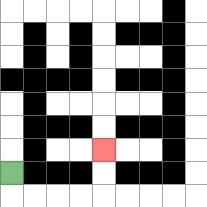{'start': '[0, 7]', 'end': '[4, 6]', 'path_directions': 'D,R,R,R,R,U,U', 'path_coordinates': '[[0, 7], [0, 8], [1, 8], [2, 8], [3, 8], [4, 8], [4, 7], [4, 6]]'}